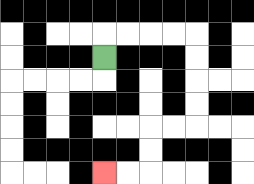{'start': '[4, 2]', 'end': '[4, 7]', 'path_directions': 'U,R,R,R,R,D,D,D,D,L,L,D,D,L,L', 'path_coordinates': '[[4, 2], [4, 1], [5, 1], [6, 1], [7, 1], [8, 1], [8, 2], [8, 3], [8, 4], [8, 5], [7, 5], [6, 5], [6, 6], [6, 7], [5, 7], [4, 7]]'}